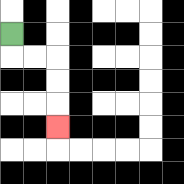{'start': '[0, 1]', 'end': '[2, 5]', 'path_directions': 'D,R,R,D,D,D', 'path_coordinates': '[[0, 1], [0, 2], [1, 2], [2, 2], [2, 3], [2, 4], [2, 5]]'}